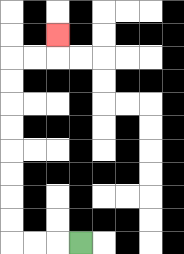{'start': '[3, 10]', 'end': '[2, 1]', 'path_directions': 'L,L,L,U,U,U,U,U,U,U,U,R,R,U', 'path_coordinates': '[[3, 10], [2, 10], [1, 10], [0, 10], [0, 9], [0, 8], [0, 7], [0, 6], [0, 5], [0, 4], [0, 3], [0, 2], [1, 2], [2, 2], [2, 1]]'}